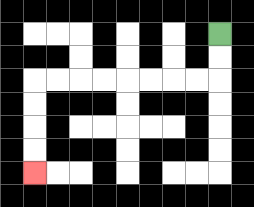{'start': '[9, 1]', 'end': '[1, 7]', 'path_directions': 'D,D,L,L,L,L,L,L,L,L,D,D,D,D', 'path_coordinates': '[[9, 1], [9, 2], [9, 3], [8, 3], [7, 3], [6, 3], [5, 3], [4, 3], [3, 3], [2, 3], [1, 3], [1, 4], [1, 5], [1, 6], [1, 7]]'}